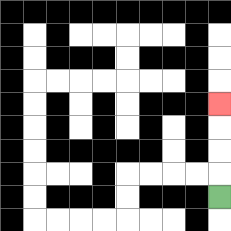{'start': '[9, 8]', 'end': '[9, 4]', 'path_directions': 'U,U,U,U', 'path_coordinates': '[[9, 8], [9, 7], [9, 6], [9, 5], [9, 4]]'}